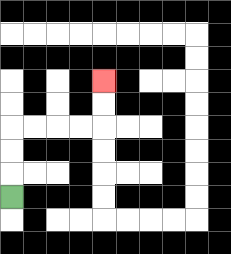{'start': '[0, 8]', 'end': '[4, 3]', 'path_directions': 'U,U,U,R,R,R,R,U,U', 'path_coordinates': '[[0, 8], [0, 7], [0, 6], [0, 5], [1, 5], [2, 5], [3, 5], [4, 5], [4, 4], [4, 3]]'}